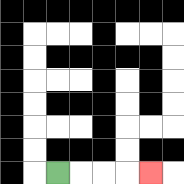{'start': '[2, 7]', 'end': '[6, 7]', 'path_directions': 'R,R,R,R', 'path_coordinates': '[[2, 7], [3, 7], [4, 7], [5, 7], [6, 7]]'}